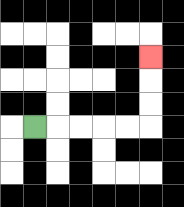{'start': '[1, 5]', 'end': '[6, 2]', 'path_directions': 'R,R,R,R,R,U,U,U', 'path_coordinates': '[[1, 5], [2, 5], [3, 5], [4, 5], [5, 5], [6, 5], [6, 4], [6, 3], [6, 2]]'}